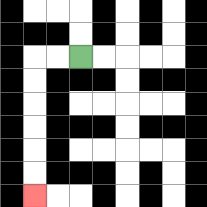{'start': '[3, 2]', 'end': '[1, 8]', 'path_directions': 'L,L,D,D,D,D,D,D', 'path_coordinates': '[[3, 2], [2, 2], [1, 2], [1, 3], [1, 4], [1, 5], [1, 6], [1, 7], [1, 8]]'}